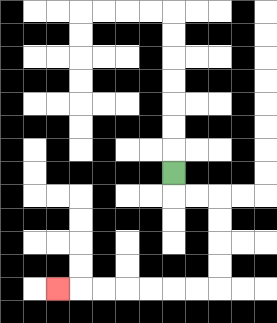{'start': '[7, 7]', 'end': '[2, 12]', 'path_directions': 'D,R,R,D,D,D,D,L,L,L,L,L,L,L', 'path_coordinates': '[[7, 7], [7, 8], [8, 8], [9, 8], [9, 9], [9, 10], [9, 11], [9, 12], [8, 12], [7, 12], [6, 12], [5, 12], [4, 12], [3, 12], [2, 12]]'}